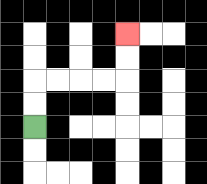{'start': '[1, 5]', 'end': '[5, 1]', 'path_directions': 'U,U,R,R,R,R,U,U', 'path_coordinates': '[[1, 5], [1, 4], [1, 3], [2, 3], [3, 3], [4, 3], [5, 3], [5, 2], [5, 1]]'}